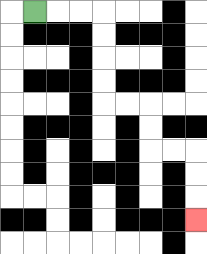{'start': '[1, 0]', 'end': '[8, 9]', 'path_directions': 'R,R,R,D,D,D,D,R,R,D,D,R,R,D,D,D', 'path_coordinates': '[[1, 0], [2, 0], [3, 0], [4, 0], [4, 1], [4, 2], [4, 3], [4, 4], [5, 4], [6, 4], [6, 5], [6, 6], [7, 6], [8, 6], [8, 7], [8, 8], [8, 9]]'}